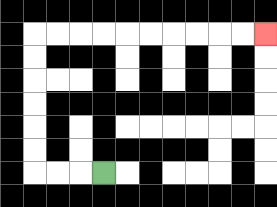{'start': '[4, 7]', 'end': '[11, 1]', 'path_directions': 'L,L,L,U,U,U,U,U,U,R,R,R,R,R,R,R,R,R,R', 'path_coordinates': '[[4, 7], [3, 7], [2, 7], [1, 7], [1, 6], [1, 5], [1, 4], [1, 3], [1, 2], [1, 1], [2, 1], [3, 1], [4, 1], [5, 1], [6, 1], [7, 1], [8, 1], [9, 1], [10, 1], [11, 1]]'}